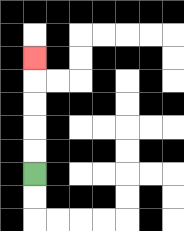{'start': '[1, 7]', 'end': '[1, 2]', 'path_directions': 'U,U,U,U,U', 'path_coordinates': '[[1, 7], [1, 6], [1, 5], [1, 4], [1, 3], [1, 2]]'}